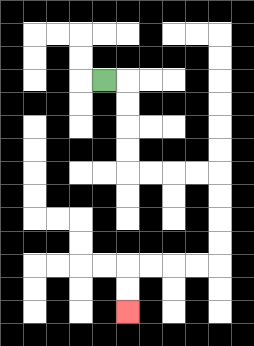{'start': '[4, 3]', 'end': '[5, 13]', 'path_directions': 'R,D,D,D,D,R,R,R,R,D,D,D,D,L,L,L,L,D,D', 'path_coordinates': '[[4, 3], [5, 3], [5, 4], [5, 5], [5, 6], [5, 7], [6, 7], [7, 7], [8, 7], [9, 7], [9, 8], [9, 9], [9, 10], [9, 11], [8, 11], [7, 11], [6, 11], [5, 11], [5, 12], [5, 13]]'}